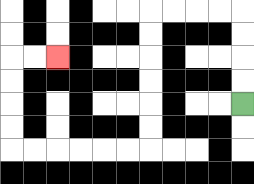{'start': '[10, 4]', 'end': '[2, 2]', 'path_directions': 'U,U,U,U,L,L,L,L,D,D,D,D,D,D,L,L,L,L,L,L,U,U,U,U,R,R', 'path_coordinates': '[[10, 4], [10, 3], [10, 2], [10, 1], [10, 0], [9, 0], [8, 0], [7, 0], [6, 0], [6, 1], [6, 2], [6, 3], [6, 4], [6, 5], [6, 6], [5, 6], [4, 6], [3, 6], [2, 6], [1, 6], [0, 6], [0, 5], [0, 4], [0, 3], [0, 2], [1, 2], [2, 2]]'}